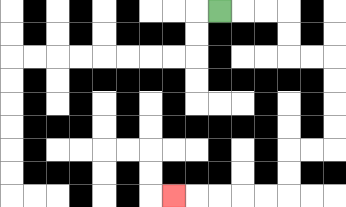{'start': '[9, 0]', 'end': '[7, 8]', 'path_directions': 'R,R,R,D,D,R,R,D,D,D,D,L,L,D,D,L,L,L,L,L', 'path_coordinates': '[[9, 0], [10, 0], [11, 0], [12, 0], [12, 1], [12, 2], [13, 2], [14, 2], [14, 3], [14, 4], [14, 5], [14, 6], [13, 6], [12, 6], [12, 7], [12, 8], [11, 8], [10, 8], [9, 8], [8, 8], [7, 8]]'}